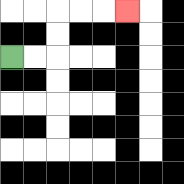{'start': '[0, 2]', 'end': '[5, 0]', 'path_directions': 'R,R,U,U,R,R,R', 'path_coordinates': '[[0, 2], [1, 2], [2, 2], [2, 1], [2, 0], [3, 0], [4, 0], [5, 0]]'}